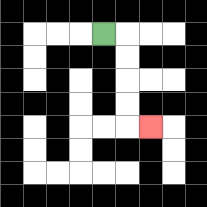{'start': '[4, 1]', 'end': '[6, 5]', 'path_directions': 'R,D,D,D,D,R', 'path_coordinates': '[[4, 1], [5, 1], [5, 2], [5, 3], [5, 4], [5, 5], [6, 5]]'}